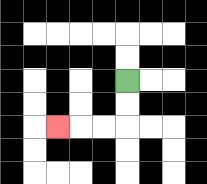{'start': '[5, 3]', 'end': '[2, 5]', 'path_directions': 'D,D,L,L,L', 'path_coordinates': '[[5, 3], [5, 4], [5, 5], [4, 5], [3, 5], [2, 5]]'}